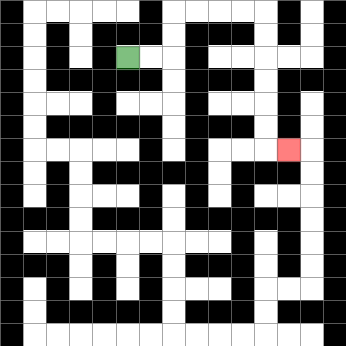{'start': '[5, 2]', 'end': '[12, 6]', 'path_directions': 'R,R,U,U,R,R,R,R,D,D,D,D,D,D,R', 'path_coordinates': '[[5, 2], [6, 2], [7, 2], [7, 1], [7, 0], [8, 0], [9, 0], [10, 0], [11, 0], [11, 1], [11, 2], [11, 3], [11, 4], [11, 5], [11, 6], [12, 6]]'}